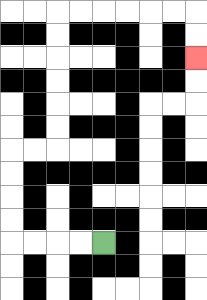{'start': '[4, 10]', 'end': '[8, 2]', 'path_directions': 'L,L,L,L,U,U,U,U,R,R,U,U,U,U,U,U,R,R,R,R,R,R,D,D', 'path_coordinates': '[[4, 10], [3, 10], [2, 10], [1, 10], [0, 10], [0, 9], [0, 8], [0, 7], [0, 6], [1, 6], [2, 6], [2, 5], [2, 4], [2, 3], [2, 2], [2, 1], [2, 0], [3, 0], [4, 0], [5, 0], [6, 0], [7, 0], [8, 0], [8, 1], [8, 2]]'}